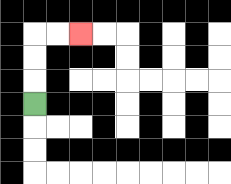{'start': '[1, 4]', 'end': '[3, 1]', 'path_directions': 'U,U,U,R,R', 'path_coordinates': '[[1, 4], [1, 3], [1, 2], [1, 1], [2, 1], [3, 1]]'}